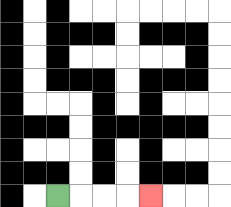{'start': '[2, 8]', 'end': '[6, 8]', 'path_directions': 'R,R,R,R', 'path_coordinates': '[[2, 8], [3, 8], [4, 8], [5, 8], [6, 8]]'}